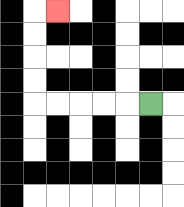{'start': '[6, 4]', 'end': '[2, 0]', 'path_directions': 'L,L,L,L,L,U,U,U,U,R', 'path_coordinates': '[[6, 4], [5, 4], [4, 4], [3, 4], [2, 4], [1, 4], [1, 3], [1, 2], [1, 1], [1, 0], [2, 0]]'}